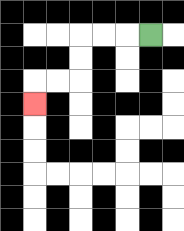{'start': '[6, 1]', 'end': '[1, 4]', 'path_directions': 'L,L,L,D,D,L,L,D', 'path_coordinates': '[[6, 1], [5, 1], [4, 1], [3, 1], [3, 2], [3, 3], [2, 3], [1, 3], [1, 4]]'}